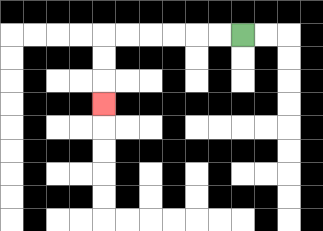{'start': '[10, 1]', 'end': '[4, 4]', 'path_directions': 'L,L,L,L,L,L,D,D,D', 'path_coordinates': '[[10, 1], [9, 1], [8, 1], [7, 1], [6, 1], [5, 1], [4, 1], [4, 2], [4, 3], [4, 4]]'}